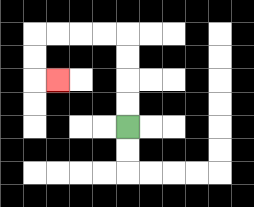{'start': '[5, 5]', 'end': '[2, 3]', 'path_directions': 'U,U,U,U,L,L,L,L,D,D,R', 'path_coordinates': '[[5, 5], [5, 4], [5, 3], [5, 2], [5, 1], [4, 1], [3, 1], [2, 1], [1, 1], [1, 2], [1, 3], [2, 3]]'}